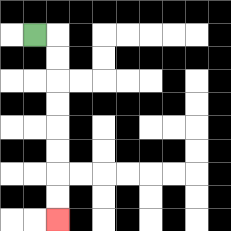{'start': '[1, 1]', 'end': '[2, 9]', 'path_directions': 'R,D,D,D,D,D,D,D,D', 'path_coordinates': '[[1, 1], [2, 1], [2, 2], [2, 3], [2, 4], [2, 5], [2, 6], [2, 7], [2, 8], [2, 9]]'}